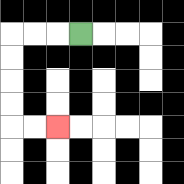{'start': '[3, 1]', 'end': '[2, 5]', 'path_directions': 'L,L,L,D,D,D,D,R,R', 'path_coordinates': '[[3, 1], [2, 1], [1, 1], [0, 1], [0, 2], [0, 3], [0, 4], [0, 5], [1, 5], [2, 5]]'}